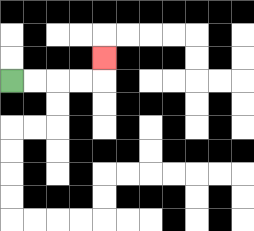{'start': '[0, 3]', 'end': '[4, 2]', 'path_directions': 'R,R,R,R,U', 'path_coordinates': '[[0, 3], [1, 3], [2, 3], [3, 3], [4, 3], [4, 2]]'}